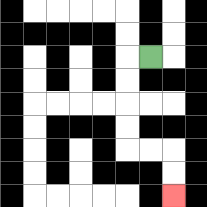{'start': '[6, 2]', 'end': '[7, 8]', 'path_directions': 'L,D,D,D,D,R,R,D,D', 'path_coordinates': '[[6, 2], [5, 2], [5, 3], [5, 4], [5, 5], [5, 6], [6, 6], [7, 6], [7, 7], [7, 8]]'}